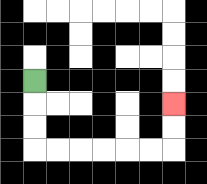{'start': '[1, 3]', 'end': '[7, 4]', 'path_directions': 'D,D,D,R,R,R,R,R,R,U,U', 'path_coordinates': '[[1, 3], [1, 4], [1, 5], [1, 6], [2, 6], [3, 6], [4, 6], [5, 6], [6, 6], [7, 6], [7, 5], [7, 4]]'}